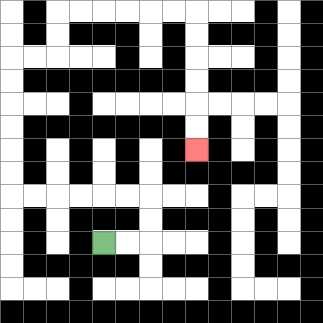{'start': '[4, 10]', 'end': '[8, 6]', 'path_directions': 'R,R,U,U,L,L,L,L,L,L,U,U,U,U,U,U,R,R,U,U,R,R,R,R,R,R,D,D,D,D,D,D', 'path_coordinates': '[[4, 10], [5, 10], [6, 10], [6, 9], [6, 8], [5, 8], [4, 8], [3, 8], [2, 8], [1, 8], [0, 8], [0, 7], [0, 6], [0, 5], [0, 4], [0, 3], [0, 2], [1, 2], [2, 2], [2, 1], [2, 0], [3, 0], [4, 0], [5, 0], [6, 0], [7, 0], [8, 0], [8, 1], [8, 2], [8, 3], [8, 4], [8, 5], [8, 6]]'}